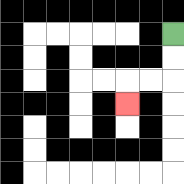{'start': '[7, 1]', 'end': '[5, 4]', 'path_directions': 'D,D,L,L,D', 'path_coordinates': '[[7, 1], [7, 2], [7, 3], [6, 3], [5, 3], [5, 4]]'}